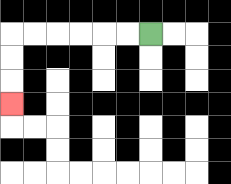{'start': '[6, 1]', 'end': '[0, 4]', 'path_directions': 'L,L,L,L,L,L,D,D,D', 'path_coordinates': '[[6, 1], [5, 1], [4, 1], [3, 1], [2, 1], [1, 1], [0, 1], [0, 2], [0, 3], [0, 4]]'}